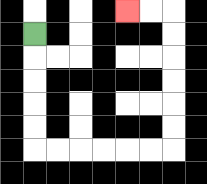{'start': '[1, 1]', 'end': '[5, 0]', 'path_directions': 'D,D,D,D,D,R,R,R,R,R,R,U,U,U,U,U,U,L,L', 'path_coordinates': '[[1, 1], [1, 2], [1, 3], [1, 4], [1, 5], [1, 6], [2, 6], [3, 6], [4, 6], [5, 6], [6, 6], [7, 6], [7, 5], [7, 4], [7, 3], [7, 2], [7, 1], [7, 0], [6, 0], [5, 0]]'}